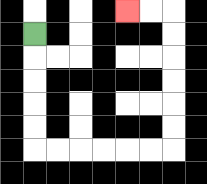{'start': '[1, 1]', 'end': '[5, 0]', 'path_directions': 'D,D,D,D,D,R,R,R,R,R,R,U,U,U,U,U,U,L,L', 'path_coordinates': '[[1, 1], [1, 2], [1, 3], [1, 4], [1, 5], [1, 6], [2, 6], [3, 6], [4, 6], [5, 6], [6, 6], [7, 6], [7, 5], [7, 4], [7, 3], [7, 2], [7, 1], [7, 0], [6, 0], [5, 0]]'}